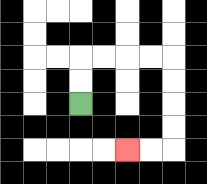{'start': '[3, 4]', 'end': '[5, 6]', 'path_directions': 'U,U,R,R,R,R,D,D,D,D,L,L', 'path_coordinates': '[[3, 4], [3, 3], [3, 2], [4, 2], [5, 2], [6, 2], [7, 2], [7, 3], [7, 4], [7, 5], [7, 6], [6, 6], [5, 6]]'}